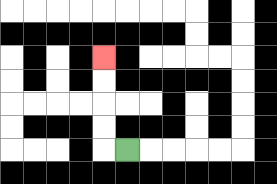{'start': '[5, 6]', 'end': '[4, 2]', 'path_directions': 'L,U,U,U,U', 'path_coordinates': '[[5, 6], [4, 6], [4, 5], [4, 4], [4, 3], [4, 2]]'}